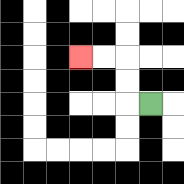{'start': '[6, 4]', 'end': '[3, 2]', 'path_directions': 'L,U,U,L,L', 'path_coordinates': '[[6, 4], [5, 4], [5, 3], [5, 2], [4, 2], [3, 2]]'}